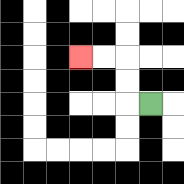{'start': '[6, 4]', 'end': '[3, 2]', 'path_directions': 'L,U,U,L,L', 'path_coordinates': '[[6, 4], [5, 4], [5, 3], [5, 2], [4, 2], [3, 2]]'}